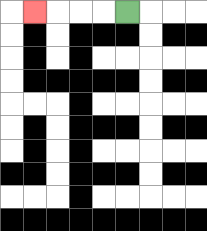{'start': '[5, 0]', 'end': '[1, 0]', 'path_directions': 'L,L,L,L', 'path_coordinates': '[[5, 0], [4, 0], [3, 0], [2, 0], [1, 0]]'}